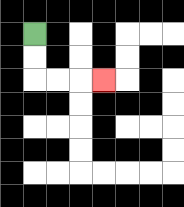{'start': '[1, 1]', 'end': '[4, 3]', 'path_directions': 'D,D,R,R,R', 'path_coordinates': '[[1, 1], [1, 2], [1, 3], [2, 3], [3, 3], [4, 3]]'}